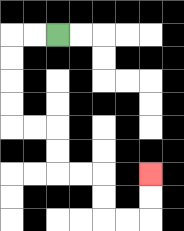{'start': '[2, 1]', 'end': '[6, 7]', 'path_directions': 'L,L,D,D,D,D,R,R,D,D,R,R,D,D,R,R,U,U', 'path_coordinates': '[[2, 1], [1, 1], [0, 1], [0, 2], [0, 3], [0, 4], [0, 5], [1, 5], [2, 5], [2, 6], [2, 7], [3, 7], [4, 7], [4, 8], [4, 9], [5, 9], [6, 9], [6, 8], [6, 7]]'}